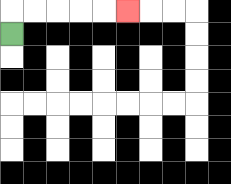{'start': '[0, 1]', 'end': '[5, 0]', 'path_directions': 'U,R,R,R,R,R', 'path_coordinates': '[[0, 1], [0, 0], [1, 0], [2, 0], [3, 0], [4, 0], [5, 0]]'}